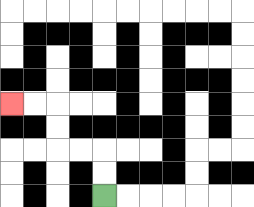{'start': '[4, 8]', 'end': '[0, 4]', 'path_directions': 'U,U,L,L,U,U,L,L', 'path_coordinates': '[[4, 8], [4, 7], [4, 6], [3, 6], [2, 6], [2, 5], [2, 4], [1, 4], [0, 4]]'}